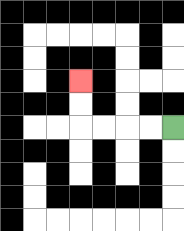{'start': '[7, 5]', 'end': '[3, 3]', 'path_directions': 'L,L,L,L,U,U', 'path_coordinates': '[[7, 5], [6, 5], [5, 5], [4, 5], [3, 5], [3, 4], [3, 3]]'}